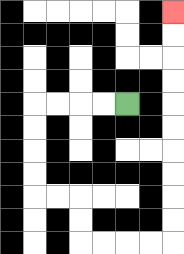{'start': '[5, 4]', 'end': '[7, 0]', 'path_directions': 'L,L,L,L,D,D,D,D,R,R,D,D,R,R,R,R,U,U,U,U,U,U,U,U,U,U', 'path_coordinates': '[[5, 4], [4, 4], [3, 4], [2, 4], [1, 4], [1, 5], [1, 6], [1, 7], [1, 8], [2, 8], [3, 8], [3, 9], [3, 10], [4, 10], [5, 10], [6, 10], [7, 10], [7, 9], [7, 8], [7, 7], [7, 6], [7, 5], [7, 4], [7, 3], [7, 2], [7, 1], [7, 0]]'}